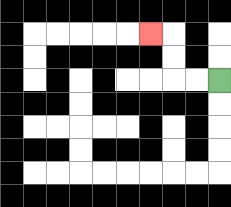{'start': '[9, 3]', 'end': '[6, 1]', 'path_directions': 'L,L,U,U,L', 'path_coordinates': '[[9, 3], [8, 3], [7, 3], [7, 2], [7, 1], [6, 1]]'}